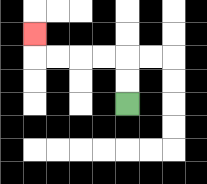{'start': '[5, 4]', 'end': '[1, 1]', 'path_directions': 'U,U,L,L,L,L,U', 'path_coordinates': '[[5, 4], [5, 3], [5, 2], [4, 2], [3, 2], [2, 2], [1, 2], [1, 1]]'}